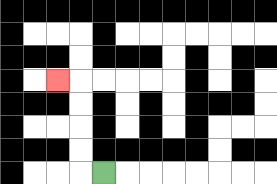{'start': '[4, 7]', 'end': '[2, 3]', 'path_directions': 'L,U,U,U,U,L', 'path_coordinates': '[[4, 7], [3, 7], [3, 6], [3, 5], [3, 4], [3, 3], [2, 3]]'}